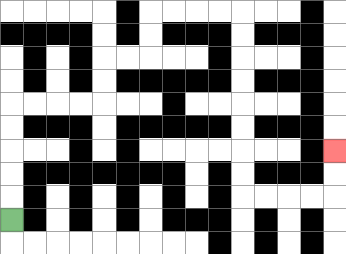{'start': '[0, 9]', 'end': '[14, 6]', 'path_directions': 'U,U,U,U,U,R,R,R,R,U,U,R,R,U,U,R,R,R,R,D,D,D,D,D,D,D,D,R,R,R,R,U,U', 'path_coordinates': '[[0, 9], [0, 8], [0, 7], [0, 6], [0, 5], [0, 4], [1, 4], [2, 4], [3, 4], [4, 4], [4, 3], [4, 2], [5, 2], [6, 2], [6, 1], [6, 0], [7, 0], [8, 0], [9, 0], [10, 0], [10, 1], [10, 2], [10, 3], [10, 4], [10, 5], [10, 6], [10, 7], [10, 8], [11, 8], [12, 8], [13, 8], [14, 8], [14, 7], [14, 6]]'}